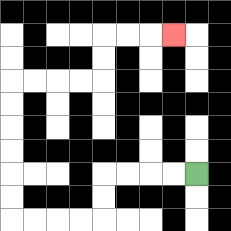{'start': '[8, 7]', 'end': '[7, 1]', 'path_directions': 'L,L,L,L,D,D,L,L,L,L,U,U,U,U,U,U,R,R,R,R,U,U,R,R,R', 'path_coordinates': '[[8, 7], [7, 7], [6, 7], [5, 7], [4, 7], [4, 8], [4, 9], [3, 9], [2, 9], [1, 9], [0, 9], [0, 8], [0, 7], [0, 6], [0, 5], [0, 4], [0, 3], [1, 3], [2, 3], [3, 3], [4, 3], [4, 2], [4, 1], [5, 1], [6, 1], [7, 1]]'}